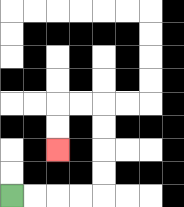{'start': '[0, 8]', 'end': '[2, 6]', 'path_directions': 'R,R,R,R,U,U,U,U,L,L,D,D', 'path_coordinates': '[[0, 8], [1, 8], [2, 8], [3, 8], [4, 8], [4, 7], [4, 6], [4, 5], [4, 4], [3, 4], [2, 4], [2, 5], [2, 6]]'}